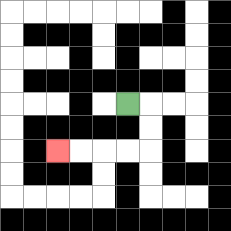{'start': '[5, 4]', 'end': '[2, 6]', 'path_directions': 'R,D,D,L,L,L,L', 'path_coordinates': '[[5, 4], [6, 4], [6, 5], [6, 6], [5, 6], [4, 6], [3, 6], [2, 6]]'}